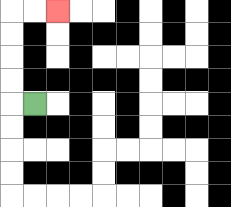{'start': '[1, 4]', 'end': '[2, 0]', 'path_directions': 'L,U,U,U,U,R,R', 'path_coordinates': '[[1, 4], [0, 4], [0, 3], [0, 2], [0, 1], [0, 0], [1, 0], [2, 0]]'}